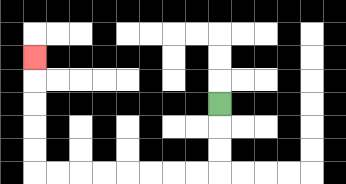{'start': '[9, 4]', 'end': '[1, 2]', 'path_directions': 'D,D,D,L,L,L,L,L,L,L,L,U,U,U,U,U', 'path_coordinates': '[[9, 4], [9, 5], [9, 6], [9, 7], [8, 7], [7, 7], [6, 7], [5, 7], [4, 7], [3, 7], [2, 7], [1, 7], [1, 6], [1, 5], [1, 4], [1, 3], [1, 2]]'}